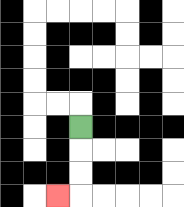{'start': '[3, 5]', 'end': '[2, 8]', 'path_directions': 'D,D,D,L', 'path_coordinates': '[[3, 5], [3, 6], [3, 7], [3, 8], [2, 8]]'}